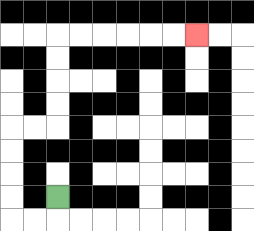{'start': '[2, 8]', 'end': '[8, 1]', 'path_directions': 'D,L,L,U,U,U,U,R,R,U,U,U,U,R,R,R,R,R,R', 'path_coordinates': '[[2, 8], [2, 9], [1, 9], [0, 9], [0, 8], [0, 7], [0, 6], [0, 5], [1, 5], [2, 5], [2, 4], [2, 3], [2, 2], [2, 1], [3, 1], [4, 1], [5, 1], [6, 1], [7, 1], [8, 1]]'}